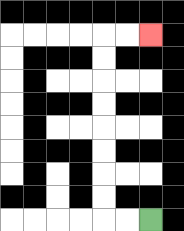{'start': '[6, 9]', 'end': '[6, 1]', 'path_directions': 'L,L,U,U,U,U,U,U,U,U,R,R', 'path_coordinates': '[[6, 9], [5, 9], [4, 9], [4, 8], [4, 7], [4, 6], [4, 5], [4, 4], [4, 3], [4, 2], [4, 1], [5, 1], [6, 1]]'}